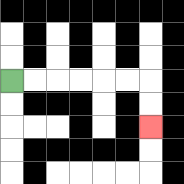{'start': '[0, 3]', 'end': '[6, 5]', 'path_directions': 'R,R,R,R,R,R,D,D', 'path_coordinates': '[[0, 3], [1, 3], [2, 3], [3, 3], [4, 3], [5, 3], [6, 3], [6, 4], [6, 5]]'}